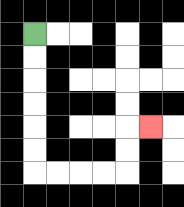{'start': '[1, 1]', 'end': '[6, 5]', 'path_directions': 'D,D,D,D,D,D,R,R,R,R,U,U,R', 'path_coordinates': '[[1, 1], [1, 2], [1, 3], [1, 4], [1, 5], [1, 6], [1, 7], [2, 7], [3, 7], [4, 7], [5, 7], [5, 6], [5, 5], [6, 5]]'}